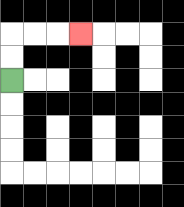{'start': '[0, 3]', 'end': '[3, 1]', 'path_directions': 'U,U,R,R,R', 'path_coordinates': '[[0, 3], [0, 2], [0, 1], [1, 1], [2, 1], [3, 1]]'}